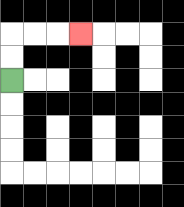{'start': '[0, 3]', 'end': '[3, 1]', 'path_directions': 'U,U,R,R,R', 'path_coordinates': '[[0, 3], [0, 2], [0, 1], [1, 1], [2, 1], [3, 1]]'}